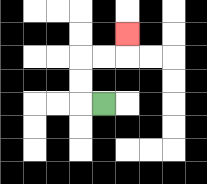{'start': '[4, 4]', 'end': '[5, 1]', 'path_directions': 'L,U,U,R,R,U', 'path_coordinates': '[[4, 4], [3, 4], [3, 3], [3, 2], [4, 2], [5, 2], [5, 1]]'}